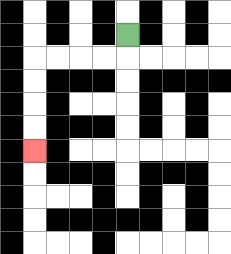{'start': '[5, 1]', 'end': '[1, 6]', 'path_directions': 'D,L,L,L,L,D,D,D,D', 'path_coordinates': '[[5, 1], [5, 2], [4, 2], [3, 2], [2, 2], [1, 2], [1, 3], [1, 4], [1, 5], [1, 6]]'}